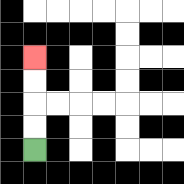{'start': '[1, 6]', 'end': '[1, 2]', 'path_directions': 'U,U,U,U', 'path_coordinates': '[[1, 6], [1, 5], [1, 4], [1, 3], [1, 2]]'}